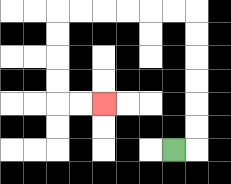{'start': '[7, 6]', 'end': '[4, 4]', 'path_directions': 'R,U,U,U,U,U,U,L,L,L,L,L,L,D,D,D,D,R,R', 'path_coordinates': '[[7, 6], [8, 6], [8, 5], [8, 4], [8, 3], [8, 2], [8, 1], [8, 0], [7, 0], [6, 0], [5, 0], [4, 0], [3, 0], [2, 0], [2, 1], [2, 2], [2, 3], [2, 4], [3, 4], [4, 4]]'}